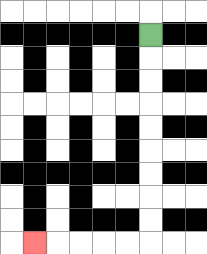{'start': '[6, 1]', 'end': '[1, 10]', 'path_directions': 'D,D,D,D,D,D,D,D,D,L,L,L,L,L', 'path_coordinates': '[[6, 1], [6, 2], [6, 3], [6, 4], [6, 5], [6, 6], [6, 7], [6, 8], [6, 9], [6, 10], [5, 10], [4, 10], [3, 10], [2, 10], [1, 10]]'}